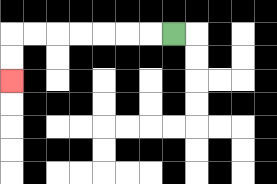{'start': '[7, 1]', 'end': '[0, 3]', 'path_directions': 'L,L,L,L,L,L,L,D,D', 'path_coordinates': '[[7, 1], [6, 1], [5, 1], [4, 1], [3, 1], [2, 1], [1, 1], [0, 1], [0, 2], [0, 3]]'}